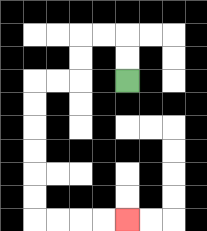{'start': '[5, 3]', 'end': '[5, 9]', 'path_directions': 'U,U,L,L,D,D,L,L,D,D,D,D,D,D,R,R,R,R', 'path_coordinates': '[[5, 3], [5, 2], [5, 1], [4, 1], [3, 1], [3, 2], [3, 3], [2, 3], [1, 3], [1, 4], [1, 5], [1, 6], [1, 7], [1, 8], [1, 9], [2, 9], [3, 9], [4, 9], [5, 9]]'}